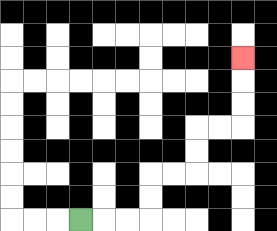{'start': '[3, 9]', 'end': '[10, 2]', 'path_directions': 'R,R,R,U,U,R,R,U,U,R,R,U,U,U', 'path_coordinates': '[[3, 9], [4, 9], [5, 9], [6, 9], [6, 8], [6, 7], [7, 7], [8, 7], [8, 6], [8, 5], [9, 5], [10, 5], [10, 4], [10, 3], [10, 2]]'}